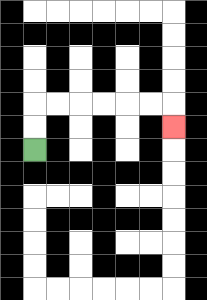{'start': '[1, 6]', 'end': '[7, 5]', 'path_directions': 'U,U,R,R,R,R,R,R,D', 'path_coordinates': '[[1, 6], [1, 5], [1, 4], [2, 4], [3, 4], [4, 4], [5, 4], [6, 4], [7, 4], [7, 5]]'}